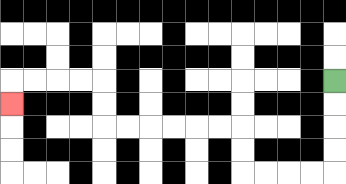{'start': '[14, 3]', 'end': '[0, 4]', 'path_directions': 'D,D,D,D,L,L,L,L,U,U,L,L,L,L,L,L,U,U,L,L,L,L,D', 'path_coordinates': '[[14, 3], [14, 4], [14, 5], [14, 6], [14, 7], [13, 7], [12, 7], [11, 7], [10, 7], [10, 6], [10, 5], [9, 5], [8, 5], [7, 5], [6, 5], [5, 5], [4, 5], [4, 4], [4, 3], [3, 3], [2, 3], [1, 3], [0, 3], [0, 4]]'}